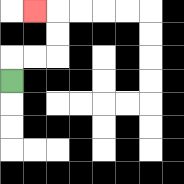{'start': '[0, 3]', 'end': '[1, 0]', 'path_directions': 'U,R,R,U,U,L', 'path_coordinates': '[[0, 3], [0, 2], [1, 2], [2, 2], [2, 1], [2, 0], [1, 0]]'}